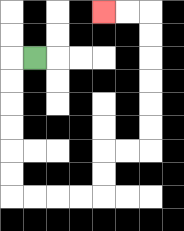{'start': '[1, 2]', 'end': '[4, 0]', 'path_directions': 'L,D,D,D,D,D,D,R,R,R,R,U,U,R,R,U,U,U,U,U,U,L,L', 'path_coordinates': '[[1, 2], [0, 2], [0, 3], [0, 4], [0, 5], [0, 6], [0, 7], [0, 8], [1, 8], [2, 8], [3, 8], [4, 8], [4, 7], [4, 6], [5, 6], [6, 6], [6, 5], [6, 4], [6, 3], [6, 2], [6, 1], [6, 0], [5, 0], [4, 0]]'}